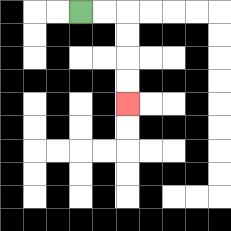{'start': '[3, 0]', 'end': '[5, 4]', 'path_directions': 'R,R,D,D,D,D', 'path_coordinates': '[[3, 0], [4, 0], [5, 0], [5, 1], [5, 2], [5, 3], [5, 4]]'}